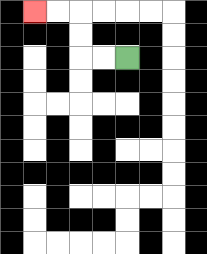{'start': '[5, 2]', 'end': '[1, 0]', 'path_directions': 'L,L,U,U,L,L', 'path_coordinates': '[[5, 2], [4, 2], [3, 2], [3, 1], [3, 0], [2, 0], [1, 0]]'}